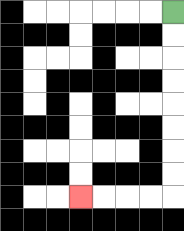{'start': '[7, 0]', 'end': '[3, 8]', 'path_directions': 'D,D,D,D,D,D,D,D,L,L,L,L', 'path_coordinates': '[[7, 0], [7, 1], [7, 2], [7, 3], [7, 4], [7, 5], [7, 6], [7, 7], [7, 8], [6, 8], [5, 8], [4, 8], [3, 8]]'}